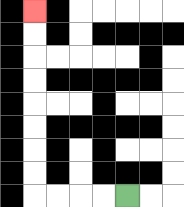{'start': '[5, 8]', 'end': '[1, 0]', 'path_directions': 'L,L,L,L,U,U,U,U,U,U,U,U', 'path_coordinates': '[[5, 8], [4, 8], [3, 8], [2, 8], [1, 8], [1, 7], [1, 6], [1, 5], [1, 4], [1, 3], [1, 2], [1, 1], [1, 0]]'}